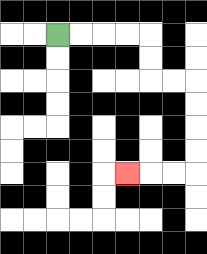{'start': '[2, 1]', 'end': '[5, 7]', 'path_directions': 'R,R,R,R,D,D,R,R,D,D,D,D,L,L,L', 'path_coordinates': '[[2, 1], [3, 1], [4, 1], [5, 1], [6, 1], [6, 2], [6, 3], [7, 3], [8, 3], [8, 4], [8, 5], [8, 6], [8, 7], [7, 7], [6, 7], [5, 7]]'}